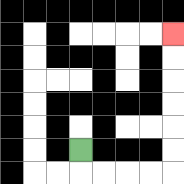{'start': '[3, 6]', 'end': '[7, 1]', 'path_directions': 'D,R,R,R,R,U,U,U,U,U,U', 'path_coordinates': '[[3, 6], [3, 7], [4, 7], [5, 7], [6, 7], [7, 7], [7, 6], [7, 5], [7, 4], [7, 3], [7, 2], [7, 1]]'}